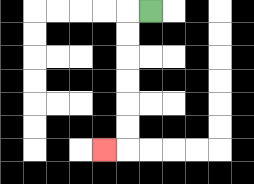{'start': '[6, 0]', 'end': '[4, 6]', 'path_directions': 'L,D,D,D,D,D,D,L', 'path_coordinates': '[[6, 0], [5, 0], [5, 1], [5, 2], [5, 3], [5, 4], [5, 5], [5, 6], [4, 6]]'}